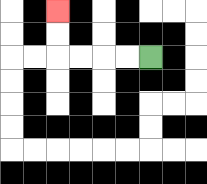{'start': '[6, 2]', 'end': '[2, 0]', 'path_directions': 'L,L,L,L,U,U', 'path_coordinates': '[[6, 2], [5, 2], [4, 2], [3, 2], [2, 2], [2, 1], [2, 0]]'}